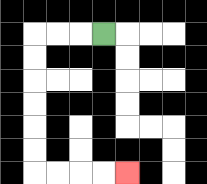{'start': '[4, 1]', 'end': '[5, 7]', 'path_directions': 'L,L,L,D,D,D,D,D,D,R,R,R,R', 'path_coordinates': '[[4, 1], [3, 1], [2, 1], [1, 1], [1, 2], [1, 3], [1, 4], [1, 5], [1, 6], [1, 7], [2, 7], [3, 7], [4, 7], [5, 7]]'}